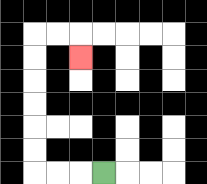{'start': '[4, 7]', 'end': '[3, 2]', 'path_directions': 'L,L,L,U,U,U,U,U,U,R,R,D', 'path_coordinates': '[[4, 7], [3, 7], [2, 7], [1, 7], [1, 6], [1, 5], [1, 4], [1, 3], [1, 2], [1, 1], [2, 1], [3, 1], [3, 2]]'}